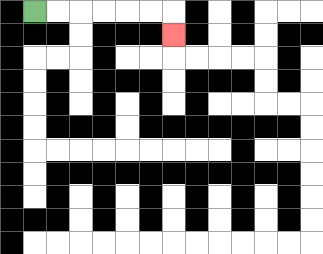{'start': '[1, 0]', 'end': '[7, 1]', 'path_directions': 'R,R,R,R,R,R,D', 'path_coordinates': '[[1, 0], [2, 0], [3, 0], [4, 0], [5, 0], [6, 0], [7, 0], [7, 1]]'}